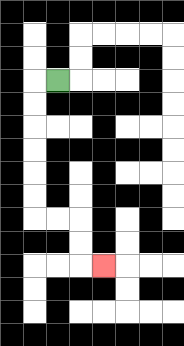{'start': '[2, 3]', 'end': '[4, 11]', 'path_directions': 'L,D,D,D,D,D,D,R,R,D,D,R', 'path_coordinates': '[[2, 3], [1, 3], [1, 4], [1, 5], [1, 6], [1, 7], [1, 8], [1, 9], [2, 9], [3, 9], [3, 10], [3, 11], [4, 11]]'}